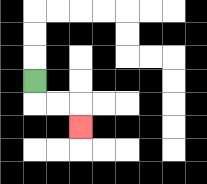{'start': '[1, 3]', 'end': '[3, 5]', 'path_directions': 'D,R,R,D', 'path_coordinates': '[[1, 3], [1, 4], [2, 4], [3, 4], [3, 5]]'}